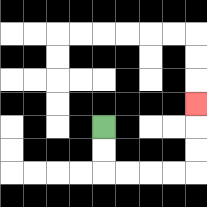{'start': '[4, 5]', 'end': '[8, 4]', 'path_directions': 'D,D,R,R,R,R,U,U,U', 'path_coordinates': '[[4, 5], [4, 6], [4, 7], [5, 7], [6, 7], [7, 7], [8, 7], [8, 6], [8, 5], [8, 4]]'}